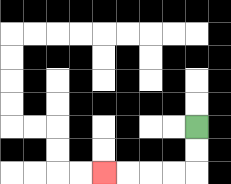{'start': '[8, 5]', 'end': '[4, 7]', 'path_directions': 'D,D,L,L,L,L', 'path_coordinates': '[[8, 5], [8, 6], [8, 7], [7, 7], [6, 7], [5, 7], [4, 7]]'}